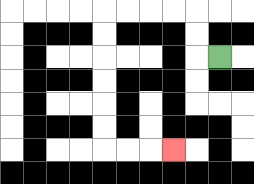{'start': '[9, 2]', 'end': '[7, 6]', 'path_directions': 'L,U,U,L,L,L,L,D,D,D,D,D,D,R,R,R', 'path_coordinates': '[[9, 2], [8, 2], [8, 1], [8, 0], [7, 0], [6, 0], [5, 0], [4, 0], [4, 1], [4, 2], [4, 3], [4, 4], [4, 5], [4, 6], [5, 6], [6, 6], [7, 6]]'}